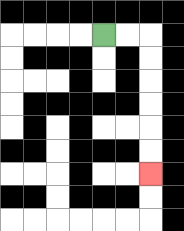{'start': '[4, 1]', 'end': '[6, 7]', 'path_directions': 'R,R,D,D,D,D,D,D', 'path_coordinates': '[[4, 1], [5, 1], [6, 1], [6, 2], [6, 3], [6, 4], [6, 5], [6, 6], [6, 7]]'}